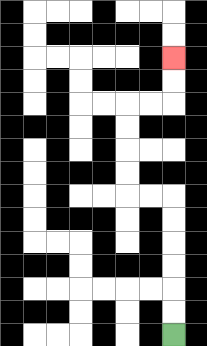{'start': '[7, 14]', 'end': '[7, 2]', 'path_directions': 'U,U,U,U,U,U,L,L,U,U,U,U,R,R,U,U', 'path_coordinates': '[[7, 14], [7, 13], [7, 12], [7, 11], [7, 10], [7, 9], [7, 8], [6, 8], [5, 8], [5, 7], [5, 6], [5, 5], [5, 4], [6, 4], [7, 4], [7, 3], [7, 2]]'}